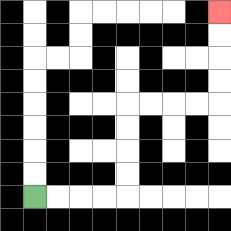{'start': '[1, 8]', 'end': '[9, 0]', 'path_directions': 'R,R,R,R,U,U,U,U,R,R,R,R,U,U,U,U', 'path_coordinates': '[[1, 8], [2, 8], [3, 8], [4, 8], [5, 8], [5, 7], [5, 6], [5, 5], [5, 4], [6, 4], [7, 4], [8, 4], [9, 4], [9, 3], [9, 2], [9, 1], [9, 0]]'}